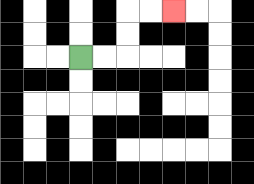{'start': '[3, 2]', 'end': '[7, 0]', 'path_directions': 'R,R,U,U,R,R', 'path_coordinates': '[[3, 2], [4, 2], [5, 2], [5, 1], [5, 0], [6, 0], [7, 0]]'}